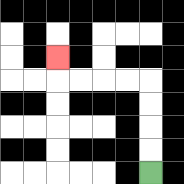{'start': '[6, 7]', 'end': '[2, 2]', 'path_directions': 'U,U,U,U,L,L,L,L,U', 'path_coordinates': '[[6, 7], [6, 6], [6, 5], [6, 4], [6, 3], [5, 3], [4, 3], [3, 3], [2, 3], [2, 2]]'}